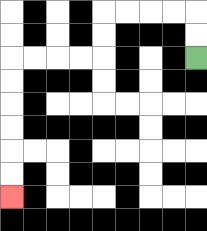{'start': '[8, 2]', 'end': '[0, 8]', 'path_directions': 'U,U,L,L,L,L,D,D,L,L,L,L,D,D,D,D,D,D', 'path_coordinates': '[[8, 2], [8, 1], [8, 0], [7, 0], [6, 0], [5, 0], [4, 0], [4, 1], [4, 2], [3, 2], [2, 2], [1, 2], [0, 2], [0, 3], [0, 4], [0, 5], [0, 6], [0, 7], [0, 8]]'}